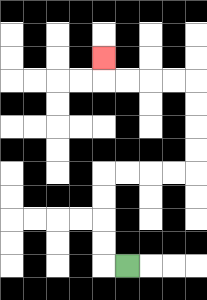{'start': '[5, 11]', 'end': '[4, 2]', 'path_directions': 'L,U,U,U,U,R,R,R,R,U,U,U,U,L,L,L,L,U', 'path_coordinates': '[[5, 11], [4, 11], [4, 10], [4, 9], [4, 8], [4, 7], [5, 7], [6, 7], [7, 7], [8, 7], [8, 6], [8, 5], [8, 4], [8, 3], [7, 3], [6, 3], [5, 3], [4, 3], [4, 2]]'}